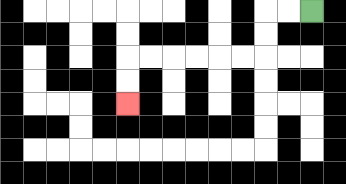{'start': '[13, 0]', 'end': '[5, 4]', 'path_directions': 'L,L,D,D,L,L,L,L,L,L,D,D', 'path_coordinates': '[[13, 0], [12, 0], [11, 0], [11, 1], [11, 2], [10, 2], [9, 2], [8, 2], [7, 2], [6, 2], [5, 2], [5, 3], [5, 4]]'}